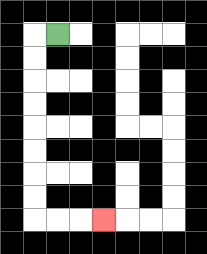{'start': '[2, 1]', 'end': '[4, 9]', 'path_directions': 'L,D,D,D,D,D,D,D,D,R,R,R', 'path_coordinates': '[[2, 1], [1, 1], [1, 2], [1, 3], [1, 4], [1, 5], [1, 6], [1, 7], [1, 8], [1, 9], [2, 9], [3, 9], [4, 9]]'}